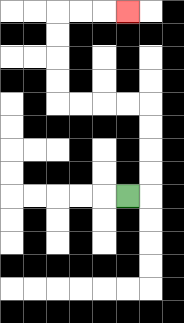{'start': '[5, 8]', 'end': '[5, 0]', 'path_directions': 'R,U,U,U,U,L,L,L,L,U,U,U,U,R,R,R', 'path_coordinates': '[[5, 8], [6, 8], [6, 7], [6, 6], [6, 5], [6, 4], [5, 4], [4, 4], [3, 4], [2, 4], [2, 3], [2, 2], [2, 1], [2, 0], [3, 0], [4, 0], [5, 0]]'}